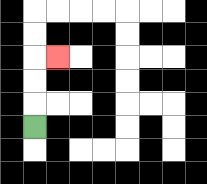{'start': '[1, 5]', 'end': '[2, 2]', 'path_directions': 'U,U,U,R', 'path_coordinates': '[[1, 5], [1, 4], [1, 3], [1, 2], [2, 2]]'}